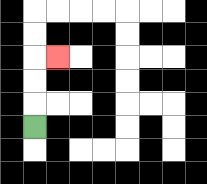{'start': '[1, 5]', 'end': '[2, 2]', 'path_directions': 'U,U,U,R', 'path_coordinates': '[[1, 5], [1, 4], [1, 3], [1, 2], [2, 2]]'}